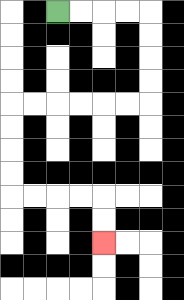{'start': '[2, 0]', 'end': '[4, 10]', 'path_directions': 'R,R,R,R,D,D,D,D,L,L,L,L,L,L,D,D,D,D,R,R,R,R,D,D', 'path_coordinates': '[[2, 0], [3, 0], [4, 0], [5, 0], [6, 0], [6, 1], [6, 2], [6, 3], [6, 4], [5, 4], [4, 4], [3, 4], [2, 4], [1, 4], [0, 4], [0, 5], [0, 6], [0, 7], [0, 8], [1, 8], [2, 8], [3, 8], [4, 8], [4, 9], [4, 10]]'}